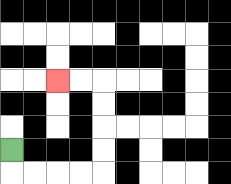{'start': '[0, 6]', 'end': '[2, 3]', 'path_directions': 'D,R,R,R,R,U,U,U,U,L,L', 'path_coordinates': '[[0, 6], [0, 7], [1, 7], [2, 7], [3, 7], [4, 7], [4, 6], [4, 5], [4, 4], [4, 3], [3, 3], [2, 3]]'}